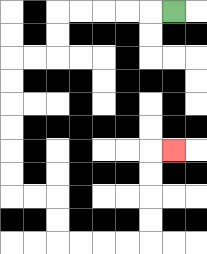{'start': '[7, 0]', 'end': '[7, 6]', 'path_directions': 'L,L,L,L,L,D,D,L,L,D,D,D,D,D,D,R,R,D,D,R,R,R,R,U,U,U,U,R', 'path_coordinates': '[[7, 0], [6, 0], [5, 0], [4, 0], [3, 0], [2, 0], [2, 1], [2, 2], [1, 2], [0, 2], [0, 3], [0, 4], [0, 5], [0, 6], [0, 7], [0, 8], [1, 8], [2, 8], [2, 9], [2, 10], [3, 10], [4, 10], [5, 10], [6, 10], [6, 9], [6, 8], [6, 7], [6, 6], [7, 6]]'}